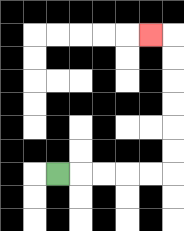{'start': '[2, 7]', 'end': '[6, 1]', 'path_directions': 'R,R,R,R,R,U,U,U,U,U,U,L', 'path_coordinates': '[[2, 7], [3, 7], [4, 7], [5, 7], [6, 7], [7, 7], [7, 6], [7, 5], [7, 4], [7, 3], [7, 2], [7, 1], [6, 1]]'}